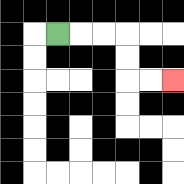{'start': '[2, 1]', 'end': '[7, 3]', 'path_directions': 'R,R,R,D,D,R,R', 'path_coordinates': '[[2, 1], [3, 1], [4, 1], [5, 1], [5, 2], [5, 3], [6, 3], [7, 3]]'}